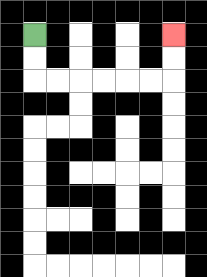{'start': '[1, 1]', 'end': '[7, 1]', 'path_directions': 'D,D,R,R,R,R,R,R,U,U', 'path_coordinates': '[[1, 1], [1, 2], [1, 3], [2, 3], [3, 3], [4, 3], [5, 3], [6, 3], [7, 3], [7, 2], [7, 1]]'}